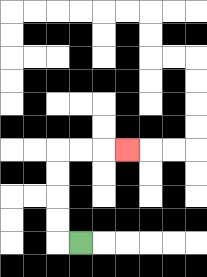{'start': '[3, 10]', 'end': '[5, 6]', 'path_directions': 'L,U,U,U,U,R,R,R', 'path_coordinates': '[[3, 10], [2, 10], [2, 9], [2, 8], [2, 7], [2, 6], [3, 6], [4, 6], [5, 6]]'}